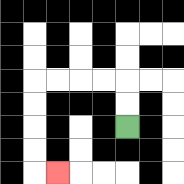{'start': '[5, 5]', 'end': '[2, 7]', 'path_directions': 'U,U,L,L,L,L,D,D,D,D,R', 'path_coordinates': '[[5, 5], [5, 4], [5, 3], [4, 3], [3, 3], [2, 3], [1, 3], [1, 4], [1, 5], [1, 6], [1, 7], [2, 7]]'}